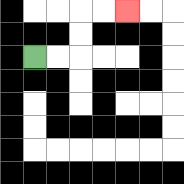{'start': '[1, 2]', 'end': '[5, 0]', 'path_directions': 'R,R,U,U,R,R', 'path_coordinates': '[[1, 2], [2, 2], [3, 2], [3, 1], [3, 0], [4, 0], [5, 0]]'}